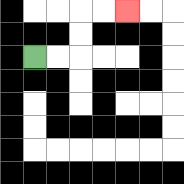{'start': '[1, 2]', 'end': '[5, 0]', 'path_directions': 'R,R,U,U,R,R', 'path_coordinates': '[[1, 2], [2, 2], [3, 2], [3, 1], [3, 0], [4, 0], [5, 0]]'}